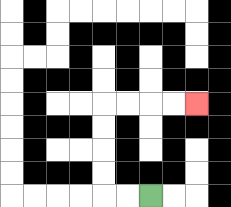{'start': '[6, 8]', 'end': '[8, 4]', 'path_directions': 'L,L,U,U,U,U,R,R,R,R', 'path_coordinates': '[[6, 8], [5, 8], [4, 8], [4, 7], [4, 6], [4, 5], [4, 4], [5, 4], [6, 4], [7, 4], [8, 4]]'}